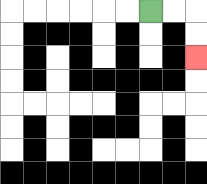{'start': '[6, 0]', 'end': '[8, 2]', 'path_directions': 'R,R,D,D', 'path_coordinates': '[[6, 0], [7, 0], [8, 0], [8, 1], [8, 2]]'}